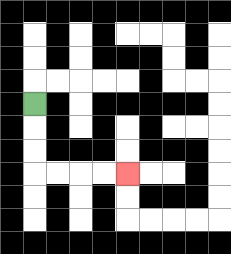{'start': '[1, 4]', 'end': '[5, 7]', 'path_directions': 'D,D,D,R,R,R,R', 'path_coordinates': '[[1, 4], [1, 5], [1, 6], [1, 7], [2, 7], [3, 7], [4, 7], [5, 7]]'}